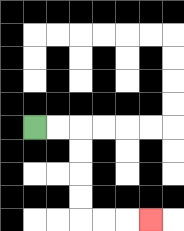{'start': '[1, 5]', 'end': '[6, 9]', 'path_directions': 'R,R,D,D,D,D,R,R,R', 'path_coordinates': '[[1, 5], [2, 5], [3, 5], [3, 6], [3, 7], [3, 8], [3, 9], [4, 9], [5, 9], [6, 9]]'}